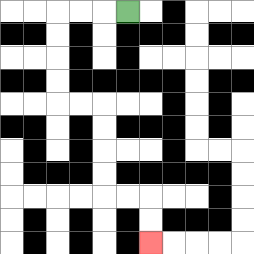{'start': '[5, 0]', 'end': '[6, 10]', 'path_directions': 'L,L,L,D,D,D,D,R,R,D,D,D,D,R,R,D,D', 'path_coordinates': '[[5, 0], [4, 0], [3, 0], [2, 0], [2, 1], [2, 2], [2, 3], [2, 4], [3, 4], [4, 4], [4, 5], [4, 6], [4, 7], [4, 8], [5, 8], [6, 8], [6, 9], [6, 10]]'}